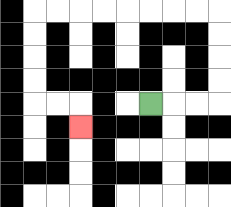{'start': '[6, 4]', 'end': '[3, 5]', 'path_directions': 'R,R,R,U,U,U,U,L,L,L,L,L,L,L,L,D,D,D,D,R,R,D', 'path_coordinates': '[[6, 4], [7, 4], [8, 4], [9, 4], [9, 3], [9, 2], [9, 1], [9, 0], [8, 0], [7, 0], [6, 0], [5, 0], [4, 0], [3, 0], [2, 0], [1, 0], [1, 1], [1, 2], [1, 3], [1, 4], [2, 4], [3, 4], [3, 5]]'}